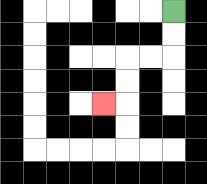{'start': '[7, 0]', 'end': '[4, 4]', 'path_directions': 'D,D,L,L,D,D,L', 'path_coordinates': '[[7, 0], [7, 1], [7, 2], [6, 2], [5, 2], [5, 3], [5, 4], [4, 4]]'}